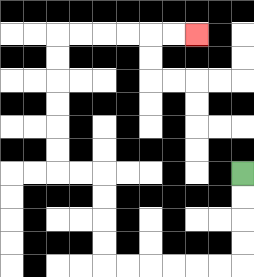{'start': '[10, 7]', 'end': '[8, 1]', 'path_directions': 'D,D,D,D,L,L,L,L,L,L,U,U,U,U,L,L,U,U,U,U,U,U,R,R,R,R,R,R', 'path_coordinates': '[[10, 7], [10, 8], [10, 9], [10, 10], [10, 11], [9, 11], [8, 11], [7, 11], [6, 11], [5, 11], [4, 11], [4, 10], [4, 9], [4, 8], [4, 7], [3, 7], [2, 7], [2, 6], [2, 5], [2, 4], [2, 3], [2, 2], [2, 1], [3, 1], [4, 1], [5, 1], [6, 1], [7, 1], [8, 1]]'}